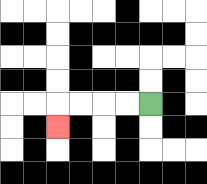{'start': '[6, 4]', 'end': '[2, 5]', 'path_directions': 'L,L,L,L,D', 'path_coordinates': '[[6, 4], [5, 4], [4, 4], [3, 4], [2, 4], [2, 5]]'}